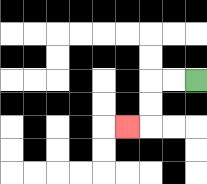{'start': '[8, 3]', 'end': '[5, 5]', 'path_directions': 'L,L,D,D,L', 'path_coordinates': '[[8, 3], [7, 3], [6, 3], [6, 4], [6, 5], [5, 5]]'}